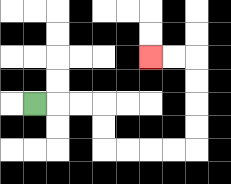{'start': '[1, 4]', 'end': '[6, 2]', 'path_directions': 'R,R,R,D,D,R,R,R,R,U,U,U,U,L,L', 'path_coordinates': '[[1, 4], [2, 4], [3, 4], [4, 4], [4, 5], [4, 6], [5, 6], [6, 6], [7, 6], [8, 6], [8, 5], [8, 4], [8, 3], [8, 2], [7, 2], [6, 2]]'}